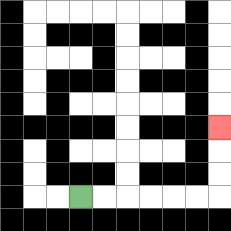{'start': '[3, 8]', 'end': '[9, 5]', 'path_directions': 'R,R,R,R,R,R,U,U,U', 'path_coordinates': '[[3, 8], [4, 8], [5, 8], [6, 8], [7, 8], [8, 8], [9, 8], [9, 7], [9, 6], [9, 5]]'}